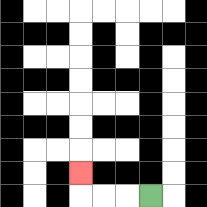{'start': '[6, 8]', 'end': '[3, 7]', 'path_directions': 'L,L,L,U', 'path_coordinates': '[[6, 8], [5, 8], [4, 8], [3, 8], [3, 7]]'}